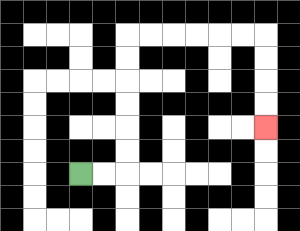{'start': '[3, 7]', 'end': '[11, 5]', 'path_directions': 'R,R,U,U,U,U,U,U,R,R,R,R,R,R,D,D,D,D', 'path_coordinates': '[[3, 7], [4, 7], [5, 7], [5, 6], [5, 5], [5, 4], [5, 3], [5, 2], [5, 1], [6, 1], [7, 1], [8, 1], [9, 1], [10, 1], [11, 1], [11, 2], [11, 3], [11, 4], [11, 5]]'}